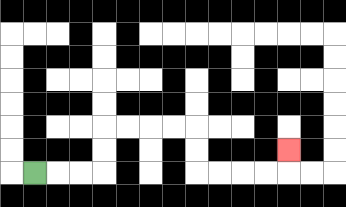{'start': '[1, 7]', 'end': '[12, 6]', 'path_directions': 'R,R,R,U,U,R,R,R,R,D,D,R,R,R,R,U', 'path_coordinates': '[[1, 7], [2, 7], [3, 7], [4, 7], [4, 6], [4, 5], [5, 5], [6, 5], [7, 5], [8, 5], [8, 6], [8, 7], [9, 7], [10, 7], [11, 7], [12, 7], [12, 6]]'}